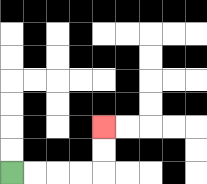{'start': '[0, 7]', 'end': '[4, 5]', 'path_directions': 'R,R,R,R,U,U', 'path_coordinates': '[[0, 7], [1, 7], [2, 7], [3, 7], [4, 7], [4, 6], [4, 5]]'}